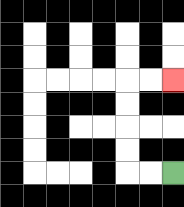{'start': '[7, 7]', 'end': '[7, 3]', 'path_directions': 'L,L,U,U,U,U,R,R', 'path_coordinates': '[[7, 7], [6, 7], [5, 7], [5, 6], [5, 5], [5, 4], [5, 3], [6, 3], [7, 3]]'}